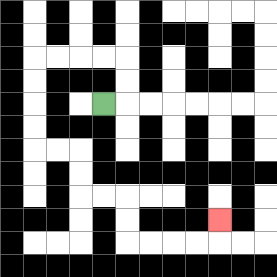{'start': '[4, 4]', 'end': '[9, 9]', 'path_directions': 'R,U,U,L,L,L,L,D,D,D,D,R,R,D,D,R,R,D,D,R,R,R,R,U', 'path_coordinates': '[[4, 4], [5, 4], [5, 3], [5, 2], [4, 2], [3, 2], [2, 2], [1, 2], [1, 3], [1, 4], [1, 5], [1, 6], [2, 6], [3, 6], [3, 7], [3, 8], [4, 8], [5, 8], [5, 9], [5, 10], [6, 10], [7, 10], [8, 10], [9, 10], [9, 9]]'}